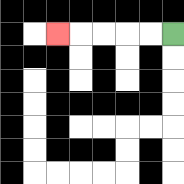{'start': '[7, 1]', 'end': '[2, 1]', 'path_directions': 'L,L,L,L,L', 'path_coordinates': '[[7, 1], [6, 1], [5, 1], [4, 1], [3, 1], [2, 1]]'}